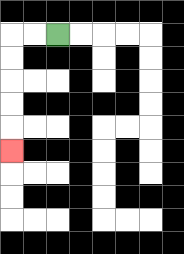{'start': '[2, 1]', 'end': '[0, 6]', 'path_directions': 'L,L,D,D,D,D,D', 'path_coordinates': '[[2, 1], [1, 1], [0, 1], [0, 2], [0, 3], [0, 4], [0, 5], [0, 6]]'}